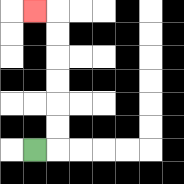{'start': '[1, 6]', 'end': '[1, 0]', 'path_directions': 'R,U,U,U,U,U,U,L', 'path_coordinates': '[[1, 6], [2, 6], [2, 5], [2, 4], [2, 3], [2, 2], [2, 1], [2, 0], [1, 0]]'}